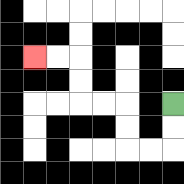{'start': '[7, 4]', 'end': '[1, 2]', 'path_directions': 'D,D,L,L,U,U,L,L,U,U,L,L', 'path_coordinates': '[[7, 4], [7, 5], [7, 6], [6, 6], [5, 6], [5, 5], [5, 4], [4, 4], [3, 4], [3, 3], [3, 2], [2, 2], [1, 2]]'}